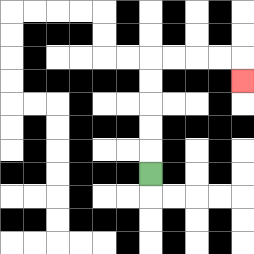{'start': '[6, 7]', 'end': '[10, 3]', 'path_directions': 'U,U,U,U,U,R,R,R,R,D', 'path_coordinates': '[[6, 7], [6, 6], [6, 5], [6, 4], [6, 3], [6, 2], [7, 2], [8, 2], [9, 2], [10, 2], [10, 3]]'}